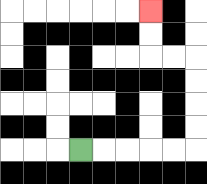{'start': '[3, 6]', 'end': '[6, 0]', 'path_directions': 'R,R,R,R,R,U,U,U,U,L,L,U,U', 'path_coordinates': '[[3, 6], [4, 6], [5, 6], [6, 6], [7, 6], [8, 6], [8, 5], [8, 4], [8, 3], [8, 2], [7, 2], [6, 2], [6, 1], [6, 0]]'}